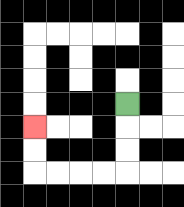{'start': '[5, 4]', 'end': '[1, 5]', 'path_directions': 'D,D,D,L,L,L,L,U,U', 'path_coordinates': '[[5, 4], [5, 5], [5, 6], [5, 7], [4, 7], [3, 7], [2, 7], [1, 7], [1, 6], [1, 5]]'}